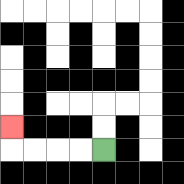{'start': '[4, 6]', 'end': '[0, 5]', 'path_directions': 'L,L,L,L,U', 'path_coordinates': '[[4, 6], [3, 6], [2, 6], [1, 6], [0, 6], [0, 5]]'}